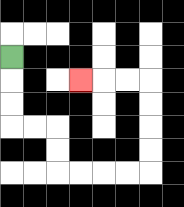{'start': '[0, 2]', 'end': '[3, 3]', 'path_directions': 'D,D,D,R,R,D,D,R,R,R,R,U,U,U,U,L,L,L', 'path_coordinates': '[[0, 2], [0, 3], [0, 4], [0, 5], [1, 5], [2, 5], [2, 6], [2, 7], [3, 7], [4, 7], [5, 7], [6, 7], [6, 6], [6, 5], [6, 4], [6, 3], [5, 3], [4, 3], [3, 3]]'}